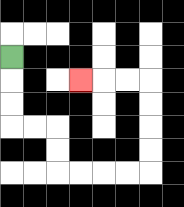{'start': '[0, 2]', 'end': '[3, 3]', 'path_directions': 'D,D,D,R,R,D,D,R,R,R,R,U,U,U,U,L,L,L', 'path_coordinates': '[[0, 2], [0, 3], [0, 4], [0, 5], [1, 5], [2, 5], [2, 6], [2, 7], [3, 7], [4, 7], [5, 7], [6, 7], [6, 6], [6, 5], [6, 4], [6, 3], [5, 3], [4, 3], [3, 3]]'}